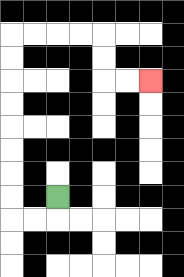{'start': '[2, 8]', 'end': '[6, 3]', 'path_directions': 'D,L,L,U,U,U,U,U,U,U,U,R,R,R,R,D,D,R,R', 'path_coordinates': '[[2, 8], [2, 9], [1, 9], [0, 9], [0, 8], [0, 7], [0, 6], [0, 5], [0, 4], [0, 3], [0, 2], [0, 1], [1, 1], [2, 1], [3, 1], [4, 1], [4, 2], [4, 3], [5, 3], [6, 3]]'}